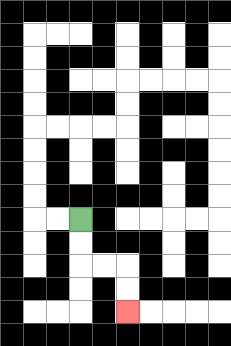{'start': '[3, 9]', 'end': '[5, 13]', 'path_directions': 'D,D,R,R,D,D', 'path_coordinates': '[[3, 9], [3, 10], [3, 11], [4, 11], [5, 11], [5, 12], [5, 13]]'}